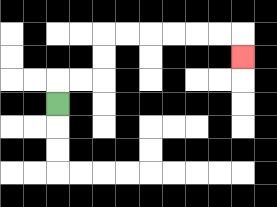{'start': '[2, 4]', 'end': '[10, 2]', 'path_directions': 'U,R,R,U,U,R,R,R,R,R,R,D', 'path_coordinates': '[[2, 4], [2, 3], [3, 3], [4, 3], [4, 2], [4, 1], [5, 1], [6, 1], [7, 1], [8, 1], [9, 1], [10, 1], [10, 2]]'}